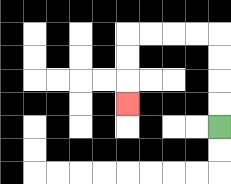{'start': '[9, 5]', 'end': '[5, 4]', 'path_directions': 'U,U,U,U,L,L,L,L,D,D,D', 'path_coordinates': '[[9, 5], [9, 4], [9, 3], [9, 2], [9, 1], [8, 1], [7, 1], [6, 1], [5, 1], [5, 2], [5, 3], [5, 4]]'}